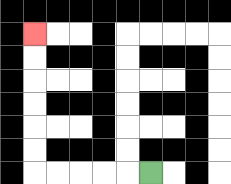{'start': '[6, 7]', 'end': '[1, 1]', 'path_directions': 'L,L,L,L,L,U,U,U,U,U,U', 'path_coordinates': '[[6, 7], [5, 7], [4, 7], [3, 7], [2, 7], [1, 7], [1, 6], [1, 5], [1, 4], [1, 3], [1, 2], [1, 1]]'}